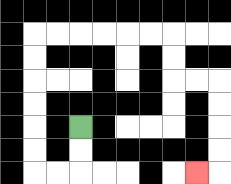{'start': '[3, 5]', 'end': '[8, 7]', 'path_directions': 'D,D,L,L,U,U,U,U,U,U,R,R,R,R,R,R,D,D,R,R,D,D,D,D,L', 'path_coordinates': '[[3, 5], [3, 6], [3, 7], [2, 7], [1, 7], [1, 6], [1, 5], [1, 4], [1, 3], [1, 2], [1, 1], [2, 1], [3, 1], [4, 1], [5, 1], [6, 1], [7, 1], [7, 2], [7, 3], [8, 3], [9, 3], [9, 4], [9, 5], [9, 6], [9, 7], [8, 7]]'}